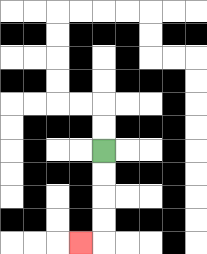{'start': '[4, 6]', 'end': '[3, 10]', 'path_directions': 'D,D,D,D,L', 'path_coordinates': '[[4, 6], [4, 7], [4, 8], [4, 9], [4, 10], [3, 10]]'}